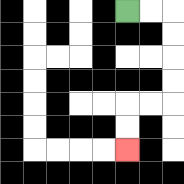{'start': '[5, 0]', 'end': '[5, 6]', 'path_directions': 'R,R,D,D,D,D,L,L,D,D', 'path_coordinates': '[[5, 0], [6, 0], [7, 0], [7, 1], [7, 2], [7, 3], [7, 4], [6, 4], [5, 4], [5, 5], [5, 6]]'}